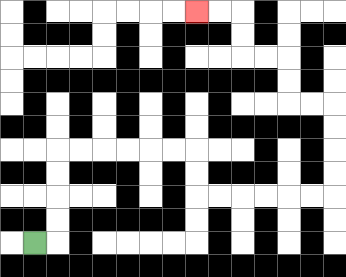{'start': '[1, 10]', 'end': '[8, 0]', 'path_directions': 'R,U,U,U,U,R,R,R,R,R,R,D,D,R,R,R,R,R,R,U,U,U,U,L,L,U,U,L,L,U,U,L,L', 'path_coordinates': '[[1, 10], [2, 10], [2, 9], [2, 8], [2, 7], [2, 6], [3, 6], [4, 6], [5, 6], [6, 6], [7, 6], [8, 6], [8, 7], [8, 8], [9, 8], [10, 8], [11, 8], [12, 8], [13, 8], [14, 8], [14, 7], [14, 6], [14, 5], [14, 4], [13, 4], [12, 4], [12, 3], [12, 2], [11, 2], [10, 2], [10, 1], [10, 0], [9, 0], [8, 0]]'}